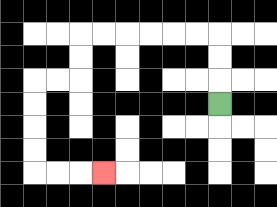{'start': '[9, 4]', 'end': '[4, 7]', 'path_directions': 'U,U,U,L,L,L,L,L,L,D,D,L,L,D,D,D,D,R,R,R', 'path_coordinates': '[[9, 4], [9, 3], [9, 2], [9, 1], [8, 1], [7, 1], [6, 1], [5, 1], [4, 1], [3, 1], [3, 2], [3, 3], [2, 3], [1, 3], [1, 4], [1, 5], [1, 6], [1, 7], [2, 7], [3, 7], [4, 7]]'}